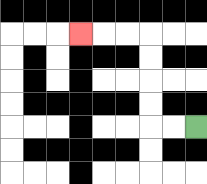{'start': '[8, 5]', 'end': '[3, 1]', 'path_directions': 'L,L,U,U,U,U,L,L,L', 'path_coordinates': '[[8, 5], [7, 5], [6, 5], [6, 4], [6, 3], [6, 2], [6, 1], [5, 1], [4, 1], [3, 1]]'}